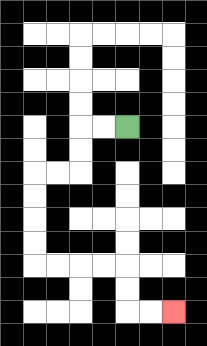{'start': '[5, 5]', 'end': '[7, 13]', 'path_directions': 'L,L,D,D,L,L,D,D,D,D,R,R,R,R,D,D,R,R', 'path_coordinates': '[[5, 5], [4, 5], [3, 5], [3, 6], [3, 7], [2, 7], [1, 7], [1, 8], [1, 9], [1, 10], [1, 11], [2, 11], [3, 11], [4, 11], [5, 11], [5, 12], [5, 13], [6, 13], [7, 13]]'}